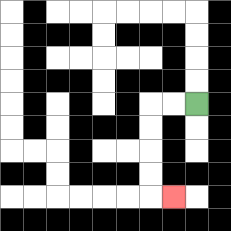{'start': '[8, 4]', 'end': '[7, 8]', 'path_directions': 'L,L,D,D,D,D,R', 'path_coordinates': '[[8, 4], [7, 4], [6, 4], [6, 5], [6, 6], [6, 7], [6, 8], [7, 8]]'}